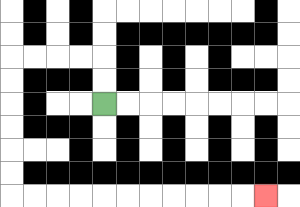{'start': '[4, 4]', 'end': '[11, 8]', 'path_directions': 'U,U,L,L,L,L,D,D,D,D,D,D,R,R,R,R,R,R,R,R,R,R,R', 'path_coordinates': '[[4, 4], [4, 3], [4, 2], [3, 2], [2, 2], [1, 2], [0, 2], [0, 3], [0, 4], [0, 5], [0, 6], [0, 7], [0, 8], [1, 8], [2, 8], [3, 8], [4, 8], [5, 8], [6, 8], [7, 8], [8, 8], [9, 8], [10, 8], [11, 8]]'}